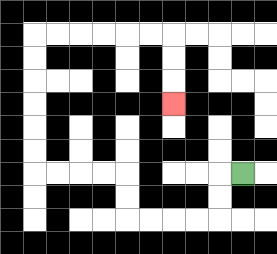{'start': '[10, 7]', 'end': '[7, 4]', 'path_directions': 'L,D,D,L,L,L,L,U,U,L,L,L,L,U,U,U,U,U,U,R,R,R,R,R,R,D,D,D', 'path_coordinates': '[[10, 7], [9, 7], [9, 8], [9, 9], [8, 9], [7, 9], [6, 9], [5, 9], [5, 8], [5, 7], [4, 7], [3, 7], [2, 7], [1, 7], [1, 6], [1, 5], [1, 4], [1, 3], [1, 2], [1, 1], [2, 1], [3, 1], [4, 1], [5, 1], [6, 1], [7, 1], [7, 2], [7, 3], [7, 4]]'}